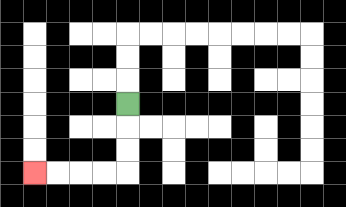{'start': '[5, 4]', 'end': '[1, 7]', 'path_directions': 'D,D,D,L,L,L,L', 'path_coordinates': '[[5, 4], [5, 5], [5, 6], [5, 7], [4, 7], [3, 7], [2, 7], [1, 7]]'}